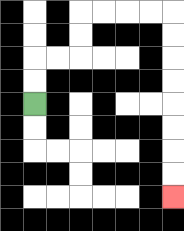{'start': '[1, 4]', 'end': '[7, 8]', 'path_directions': 'U,U,R,R,U,U,R,R,R,R,D,D,D,D,D,D,D,D', 'path_coordinates': '[[1, 4], [1, 3], [1, 2], [2, 2], [3, 2], [3, 1], [3, 0], [4, 0], [5, 0], [6, 0], [7, 0], [7, 1], [7, 2], [7, 3], [7, 4], [7, 5], [7, 6], [7, 7], [7, 8]]'}